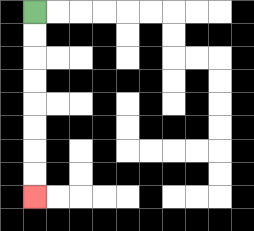{'start': '[1, 0]', 'end': '[1, 8]', 'path_directions': 'D,D,D,D,D,D,D,D', 'path_coordinates': '[[1, 0], [1, 1], [1, 2], [1, 3], [1, 4], [1, 5], [1, 6], [1, 7], [1, 8]]'}